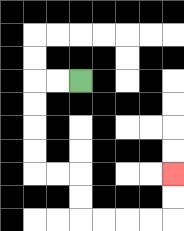{'start': '[3, 3]', 'end': '[7, 7]', 'path_directions': 'L,L,D,D,D,D,R,R,D,D,R,R,R,R,U,U', 'path_coordinates': '[[3, 3], [2, 3], [1, 3], [1, 4], [1, 5], [1, 6], [1, 7], [2, 7], [3, 7], [3, 8], [3, 9], [4, 9], [5, 9], [6, 9], [7, 9], [7, 8], [7, 7]]'}